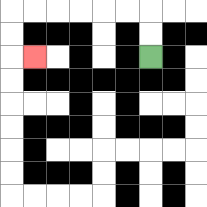{'start': '[6, 2]', 'end': '[1, 2]', 'path_directions': 'U,U,L,L,L,L,L,L,D,D,R', 'path_coordinates': '[[6, 2], [6, 1], [6, 0], [5, 0], [4, 0], [3, 0], [2, 0], [1, 0], [0, 0], [0, 1], [0, 2], [1, 2]]'}